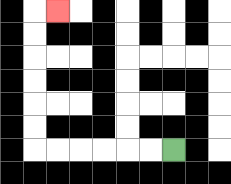{'start': '[7, 6]', 'end': '[2, 0]', 'path_directions': 'L,L,L,L,L,L,U,U,U,U,U,U,R', 'path_coordinates': '[[7, 6], [6, 6], [5, 6], [4, 6], [3, 6], [2, 6], [1, 6], [1, 5], [1, 4], [1, 3], [1, 2], [1, 1], [1, 0], [2, 0]]'}